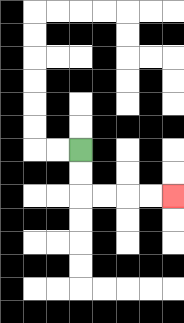{'start': '[3, 6]', 'end': '[7, 8]', 'path_directions': 'D,D,R,R,R,R', 'path_coordinates': '[[3, 6], [3, 7], [3, 8], [4, 8], [5, 8], [6, 8], [7, 8]]'}